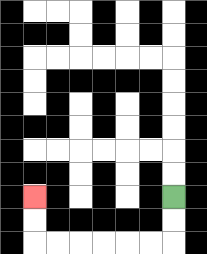{'start': '[7, 8]', 'end': '[1, 8]', 'path_directions': 'D,D,L,L,L,L,L,L,U,U', 'path_coordinates': '[[7, 8], [7, 9], [7, 10], [6, 10], [5, 10], [4, 10], [3, 10], [2, 10], [1, 10], [1, 9], [1, 8]]'}